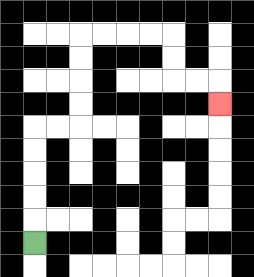{'start': '[1, 10]', 'end': '[9, 4]', 'path_directions': 'U,U,U,U,U,R,R,U,U,U,U,R,R,R,R,D,D,R,R,D', 'path_coordinates': '[[1, 10], [1, 9], [1, 8], [1, 7], [1, 6], [1, 5], [2, 5], [3, 5], [3, 4], [3, 3], [3, 2], [3, 1], [4, 1], [5, 1], [6, 1], [7, 1], [7, 2], [7, 3], [8, 3], [9, 3], [9, 4]]'}